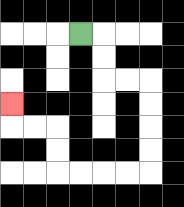{'start': '[3, 1]', 'end': '[0, 4]', 'path_directions': 'R,D,D,R,R,D,D,D,D,L,L,L,L,U,U,L,L,U', 'path_coordinates': '[[3, 1], [4, 1], [4, 2], [4, 3], [5, 3], [6, 3], [6, 4], [6, 5], [6, 6], [6, 7], [5, 7], [4, 7], [3, 7], [2, 7], [2, 6], [2, 5], [1, 5], [0, 5], [0, 4]]'}